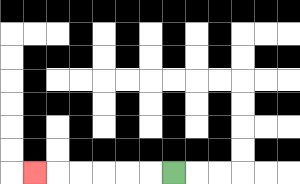{'start': '[7, 7]', 'end': '[1, 7]', 'path_directions': 'L,L,L,L,L,L', 'path_coordinates': '[[7, 7], [6, 7], [5, 7], [4, 7], [3, 7], [2, 7], [1, 7]]'}